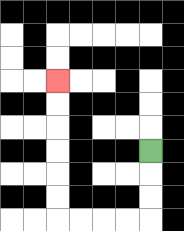{'start': '[6, 6]', 'end': '[2, 3]', 'path_directions': 'D,D,D,L,L,L,L,U,U,U,U,U,U', 'path_coordinates': '[[6, 6], [6, 7], [6, 8], [6, 9], [5, 9], [4, 9], [3, 9], [2, 9], [2, 8], [2, 7], [2, 6], [2, 5], [2, 4], [2, 3]]'}